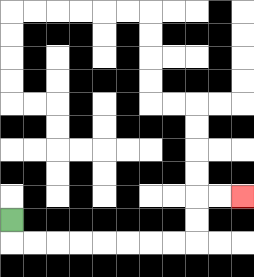{'start': '[0, 9]', 'end': '[10, 8]', 'path_directions': 'D,R,R,R,R,R,R,R,R,U,U,R,R', 'path_coordinates': '[[0, 9], [0, 10], [1, 10], [2, 10], [3, 10], [4, 10], [5, 10], [6, 10], [7, 10], [8, 10], [8, 9], [8, 8], [9, 8], [10, 8]]'}